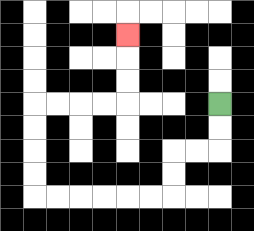{'start': '[9, 4]', 'end': '[5, 1]', 'path_directions': 'D,D,L,L,D,D,L,L,L,L,L,L,U,U,U,U,R,R,R,R,U,U,U', 'path_coordinates': '[[9, 4], [9, 5], [9, 6], [8, 6], [7, 6], [7, 7], [7, 8], [6, 8], [5, 8], [4, 8], [3, 8], [2, 8], [1, 8], [1, 7], [1, 6], [1, 5], [1, 4], [2, 4], [3, 4], [4, 4], [5, 4], [5, 3], [5, 2], [5, 1]]'}